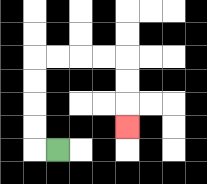{'start': '[2, 6]', 'end': '[5, 5]', 'path_directions': 'L,U,U,U,U,R,R,R,R,D,D,D', 'path_coordinates': '[[2, 6], [1, 6], [1, 5], [1, 4], [1, 3], [1, 2], [2, 2], [3, 2], [4, 2], [5, 2], [5, 3], [5, 4], [5, 5]]'}